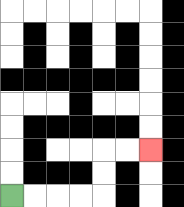{'start': '[0, 8]', 'end': '[6, 6]', 'path_directions': 'R,R,R,R,U,U,R,R', 'path_coordinates': '[[0, 8], [1, 8], [2, 8], [3, 8], [4, 8], [4, 7], [4, 6], [5, 6], [6, 6]]'}